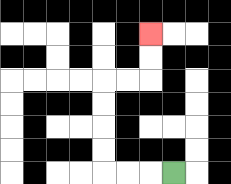{'start': '[7, 7]', 'end': '[6, 1]', 'path_directions': 'L,L,L,U,U,U,U,R,R,U,U', 'path_coordinates': '[[7, 7], [6, 7], [5, 7], [4, 7], [4, 6], [4, 5], [4, 4], [4, 3], [5, 3], [6, 3], [6, 2], [6, 1]]'}